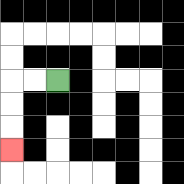{'start': '[2, 3]', 'end': '[0, 6]', 'path_directions': 'L,L,D,D,D', 'path_coordinates': '[[2, 3], [1, 3], [0, 3], [0, 4], [0, 5], [0, 6]]'}